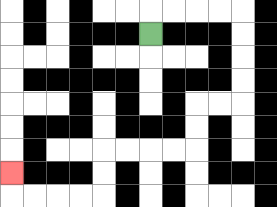{'start': '[6, 1]', 'end': '[0, 7]', 'path_directions': 'U,R,R,R,R,D,D,D,D,L,L,D,D,L,L,L,L,D,D,L,L,L,L,U', 'path_coordinates': '[[6, 1], [6, 0], [7, 0], [8, 0], [9, 0], [10, 0], [10, 1], [10, 2], [10, 3], [10, 4], [9, 4], [8, 4], [8, 5], [8, 6], [7, 6], [6, 6], [5, 6], [4, 6], [4, 7], [4, 8], [3, 8], [2, 8], [1, 8], [0, 8], [0, 7]]'}